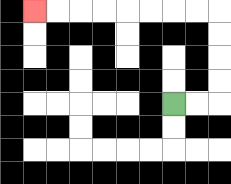{'start': '[7, 4]', 'end': '[1, 0]', 'path_directions': 'R,R,U,U,U,U,L,L,L,L,L,L,L,L', 'path_coordinates': '[[7, 4], [8, 4], [9, 4], [9, 3], [9, 2], [9, 1], [9, 0], [8, 0], [7, 0], [6, 0], [5, 0], [4, 0], [3, 0], [2, 0], [1, 0]]'}